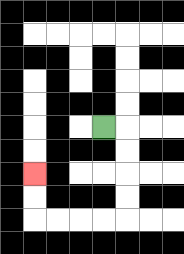{'start': '[4, 5]', 'end': '[1, 7]', 'path_directions': 'R,D,D,D,D,L,L,L,L,U,U', 'path_coordinates': '[[4, 5], [5, 5], [5, 6], [5, 7], [5, 8], [5, 9], [4, 9], [3, 9], [2, 9], [1, 9], [1, 8], [1, 7]]'}